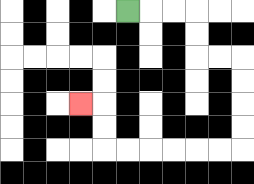{'start': '[5, 0]', 'end': '[3, 4]', 'path_directions': 'R,R,R,D,D,R,R,D,D,D,D,L,L,L,L,L,L,U,U,L', 'path_coordinates': '[[5, 0], [6, 0], [7, 0], [8, 0], [8, 1], [8, 2], [9, 2], [10, 2], [10, 3], [10, 4], [10, 5], [10, 6], [9, 6], [8, 6], [7, 6], [6, 6], [5, 6], [4, 6], [4, 5], [4, 4], [3, 4]]'}